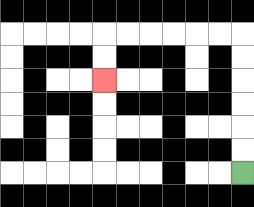{'start': '[10, 7]', 'end': '[4, 3]', 'path_directions': 'U,U,U,U,U,U,L,L,L,L,L,L,D,D', 'path_coordinates': '[[10, 7], [10, 6], [10, 5], [10, 4], [10, 3], [10, 2], [10, 1], [9, 1], [8, 1], [7, 1], [6, 1], [5, 1], [4, 1], [4, 2], [4, 3]]'}